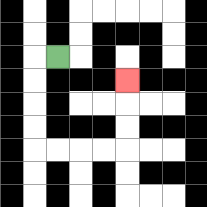{'start': '[2, 2]', 'end': '[5, 3]', 'path_directions': 'L,D,D,D,D,R,R,R,R,U,U,U', 'path_coordinates': '[[2, 2], [1, 2], [1, 3], [1, 4], [1, 5], [1, 6], [2, 6], [3, 6], [4, 6], [5, 6], [5, 5], [5, 4], [5, 3]]'}